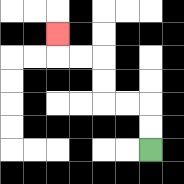{'start': '[6, 6]', 'end': '[2, 1]', 'path_directions': 'U,U,L,L,U,U,L,L,U', 'path_coordinates': '[[6, 6], [6, 5], [6, 4], [5, 4], [4, 4], [4, 3], [4, 2], [3, 2], [2, 2], [2, 1]]'}